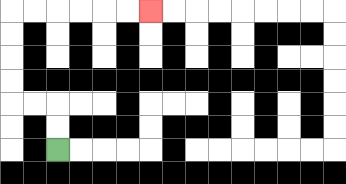{'start': '[2, 6]', 'end': '[6, 0]', 'path_directions': 'U,U,L,L,U,U,U,U,R,R,R,R,R,R', 'path_coordinates': '[[2, 6], [2, 5], [2, 4], [1, 4], [0, 4], [0, 3], [0, 2], [0, 1], [0, 0], [1, 0], [2, 0], [3, 0], [4, 0], [5, 0], [6, 0]]'}